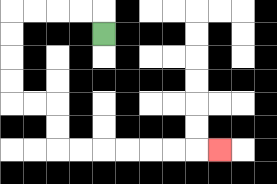{'start': '[4, 1]', 'end': '[9, 6]', 'path_directions': 'U,L,L,L,L,D,D,D,D,R,R,D,D,R,R,R,R,R,R,R', 'path_coordinates': '[[4, 1], [4, 0], [3, 0], [2, 0], [1, 0], [0, 0], [0, 1], [0, 2], [0, 3], [0, 4], [1, 4], [2, 4], [2, 5], [2, 6], [3, 6], [4, 6], [5, 6], [6, 6], [7, 6], [8, 6], [9, 6]]'}